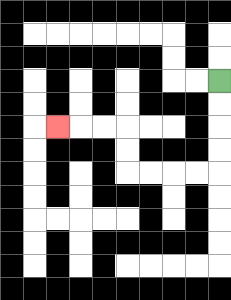{'start': '[9, 3]', 'end': '[2, 5]', 'path_directions': 'D,D,D,D,L,L,L,L,U,U,L,L,L', 'path_coordinates': '[[9, 3], [9, 4], [9, 5], [9, 6], [9, 7], [8, 7], [7, 7], [6, 7], [5, 7], [5, 6], [5, 5], [4, 5], [3, 5], [2, 5]]'}